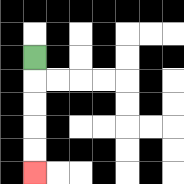{'start': '[1, 2]', 'end': '[1, 7]', 'path_directions': 'D,D,D,D,D', 'path_coordinates': '[[1, 2], [1, 3], [1, 4], [1, 5], [1, 6], [1, 7]]'}